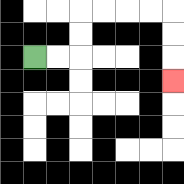{'start': '[1, 2]', 'end': '[7, 3]', 'path_directions': 'R,R,U,U,R,R,R,R,D,D,D', 'path_coordinates': '[[1, 2], [2, 2], [3, 2], [3, 1], [3, 0], [4, 0], [5, 0], [6, 0], [7, 0], [7, 1], [7, 2], [7, 3]]'}